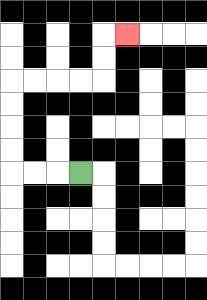{'start': '[3, 7]', 'end': '[5, 1]', 'path_directions': 'L,L,L,U,U,U,U,R,R,R,R,U,U,R', 'path_coordinates': '[[3, 7], [2, 7], [1, 7], [0, 7], [0, 6], [0, 5], [0, 4], [0, 3], [1, 3], [2, 3], [3, 3], [4, 3], [4, 2], [4, 1], [5, 1]]'}